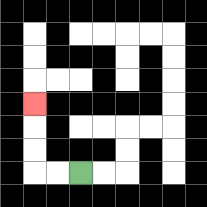{'start': '[3, 7]', 'end': '[1, 4]', 'path_directions': 'L,L,U,U,U', 'path_coordinates': '[[3, 7], [2, 7], [1, 7], [1, 6], [1, 5], [1, 4]]'}